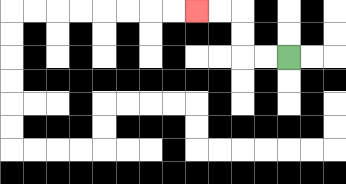{'start': '[12, 2]', 'end': '[8, 0]', 'path_directions': 'L,L,U,U,L,L', 'path_coordinates': '[[12, 2], [11, 2], [10, 2], [10, 1], [10, 0], [9, 0], [8, 0]]'}